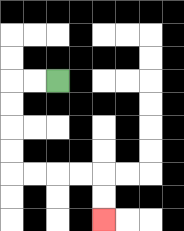{'start': '[2, 3]', 'end': '[4, 9]', 'path_directions': 'L,L,D,D,D,D,R,R,R,R,D,D', 'path_coordinates': '[[2, 3], [1, 3], [0, 3], [0, 4], [0, 5], [0, 6], [0, 7], [1, 7], [2, 7], [3, 7], [4, 7], [4, 8], [4, 9]]'}